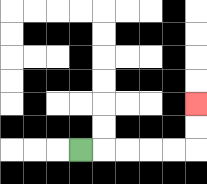{'start': '[3, 6]', 'end': '[8, 4]', 'path_directions': 'R,R,R,R,R,U,U', 'path_coordinates': '[[3, 6], [4, 6], [5, 6], [6, 6], [7, 6], [8, 6], [8, 5], [8, 4]]'}